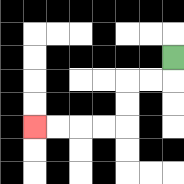{'start': '[7, 2]', 'end': '[1, 5]', 'path_directions': 'D,L,L,D,D,L,L,L,L', 'path_coordinates': '[[7, 2], [7, 3], [6, 3], [5, 3], [5, 4], [5, 5], [4, 5], [3, 5], [2, 5], [1, 5]]'}